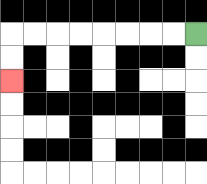{'start': '[8, 1]', 'end': '[0, 3]', 'path_directions': 'L,L,L,L,L,L,L,L,D,D', 'path_coordinates': '[[8, 1], [7, 1], [6, 1], [5, 1], [4, 1], [3, 1], [2, 1], [1, 1], [0, 1], [0, 2], [0, 3]]'}